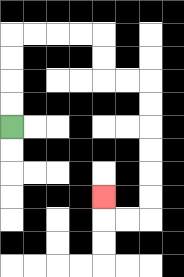{'start': '[0, 5]', 'end': '[4, 8]', 'path_directions': 'U,U,U,U,R,R,R,R,D,D,R,R,D,D,D,D,D,D,L,L,U', 'path_coordinates': '[[0, 5], [0, 4], [0, 3], [0, 2], [0, 1], [1, 1], [2, 1], [3, 1], [4, 1], [4, 2], [4, 3], [5, 3], [6, 3], [6, 4], [6, 5], [6, 6], [6, 7], [6, 8], [6, 9], [5, 9], [4, 9], [4, 8]]'}